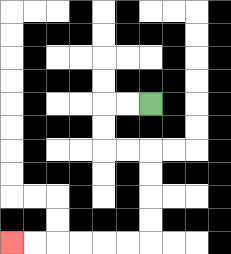{'start': '[6, 4]', 'end': '[0, 10]', 'path_directions': 'L,L,D,D,R,R,D,D,D,D,L,L,L,L,L,L', 'path_coordinates': '[[6, 4], [5, 4], [4, 4], [4, 5], [4, 6], [5, 6], [6, 6], [6, 7], [6, 8], [6, 9], [6, 10], [5, 10], [4, 10], [3, 10], [2, 10], [1, 10], [0, 10]]'}